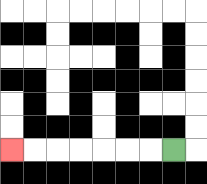{'start': '[7, 6]', 'end': '[0, 6]', 'path_directions': 'L,L,L,L,L,L,L', 'path_coordinates': '[[7, 6], [6, 6], [5, 6], [4, 6], [3, 6], [2, 6], [1, 6], [0, 6]]'}